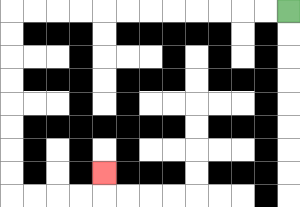{'start': '[12, 0]', 'end': '[4, 7]', 'path_directions': 'L,L,L,L,L,L,L,L,L,L,L,L,D,D,D,D,D,D,D,D,R,R,R,R,U', 'path_coordinates': '[[12, 0], [11, 0], [10, 0], [9, 0], [8, 0], [7, 0], [6, 0], [5, 0], [4, 0], [3, 0], [2, 0], [1, 0], [0, 0], [0, 1], [0, 2], [0, 3], [0, 4], [0, 5], [0, 6], [0, 7], [0, 8], [1, 8], [2, 8], [3, 8], [4, 8], [4, 7]]'}